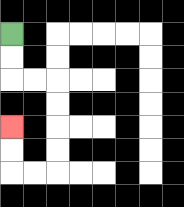{'start': '[0, 1]', 'end': '[0, 5]', 'path_directions': 'D,D,R,R,D,D,D,D,L,L,U,U', 'path_coordinates': '[[0, 1], [0, 2], [0, 3], [1, 3], [2, 3], [2, 4], [2, 5], [2, 6], [2, 7], [1, 7], [0, 7], [0, 6], [0, 5]]'}